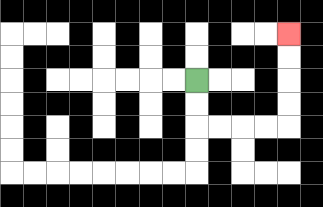{'start': '[8, 3]', 'end': '[12, 1]', 'path_directions': 'D,D,R,R,R,R,U,U,U,U', 'path_coordinates': '[[8, 3], [8, 4], [8, 5], [9, 5], [10, 5], [11, 5], [12, 5], [12, 4], [12, 3], [12, 2], [12, 1]]'}